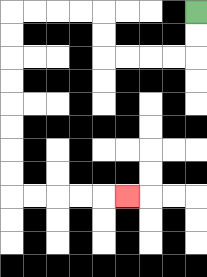{'start': '[8, 0]', 'end': '[5, 8]', 'path_directions': 'D,D,L,L,L,L,U,U,L,L,L,L,D,D,D,D,D,D,D,D,R,R,R,R,R', 'path_coordinates': '[[8, 0], [8, 1], [8, 2], [7, 2], [6, 2], [5, 2], [4, 2], [4, 1], [4, 0], [3, 0], [2, 0], [1, 0], [0, 0], [0, 1], [0, 2], [0, 3], [0, 4], [0, 5], [0, 6], [0, 7], [0, 8], [1, 8], [2, 8], [3, 8], [4, 8], [5, 8]]'}